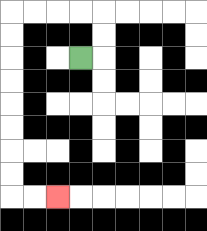{'start': '[3, 2]', 'end': '[2, 8]', 'path_directions': 'R,U,U,L,L,L,L,D,D,D,D,D,D,D,D,R,R', 'path_coordinates': '[[3, 2], [4, 2], [4, 1], [4, 0], [3, 0], [2, 0], [1, 0], [0, 0], [0, 1], [0, 2], [0, 3], [0, 4], [0, 5], [0, 6], [0, 7], [0, 8], [1, 8], [2, 8]]'}